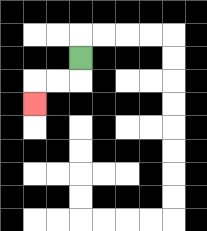{'start': '[3, 2]', 'end': '[1, 4]', 'path_directions': 'D,L,L,D', 'path_coordinates': '[[3, 2], [3, 3], [2, 3], [1, 3], [1, 4]]'}